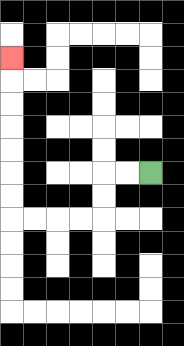{'start': '[6, 7]', 'end': '[0, 2]', 'path_directions': 'L,L,D,D,L,L,L,L,U,U,U,U,U,U,U', 'path_coordinates': '[[6, 7], [5, 7], [4, 7], [4, 8], [4, 9], [3, 9], [2, 9], [1, 9], [0, 9], [0, 8], [0, 7], [0, 6], [0, 5], [0, 4], [0, 3], [0, 2]]'}